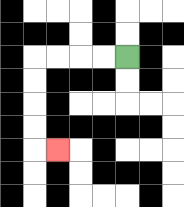{'start': '[5, 2]', 'end': '[2, 6]', 'path_directions': 'L,L,L,L,D,D,D,D,R', 'path_coordinates': '[[5, 2], [4, 2], [3, 2], [2, 2], [1, 2], [1, 3], [1, 4], [1, 5], [1, 6], [2, 6]]'}